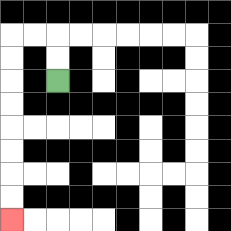{'start': '[2, 3]', 'end': '[0, 9]', 'path_directions': 'U,U,L,L,D,D,D,D,D,D,D,D', 'path_coordinates': '[[2, 3], [2, 2], [2, 1], [1, 1], [0, 1], [0, 2], [0, 3], [0, 4], [0, 5], [0, 6], [0, 7], [0, 8], [0, 9]]'}